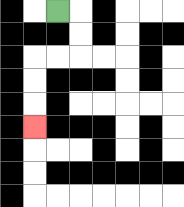{'start': '[2, 0]', 'end': '[1, 5]', 'path_directions': 'R,D,D,L,L,D,D,D', 'path_coordinates': '[[2, 0], [3, 0], [3, 1], [3, 2], [2, 2], [1, 2], [1, 3], [1, 4], [1, 5]]'}